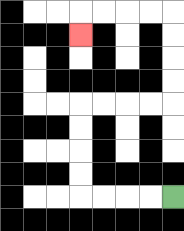{'start': '[7, 8]', 'end': '[3, 1]', 'path_directions': 'L,L,L,L,U,U,U,U,R,R,R,R,U,U,U,U,L,L,L,L,D', 'path_coordinates': '[[7, 8], [6, 8], [5, 8], [4, 8], [3, 8], [3, 7], [3, 6], [3, 5], [3, 4], [4, 4], [5, 4], [6, 4], [7, 4], [7, 3], [7, 2], [7, 1], [7, 0], [6, 0], [5, 0], [4, 0], [3, 0], [3, 1]]'}